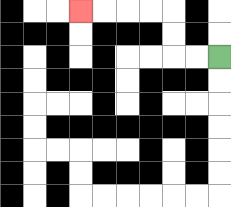{'start': '[9, 2]', 'end': '[3, 0]', 'path_directions': 'L,L,U,U,L,L,L,L', 'path_coordinates': '[[9, 2], [8, 2], [7, 2], [7, 1], [7, 0], [6, 0], [5, 0], [4, 0], [3, 0]]'}